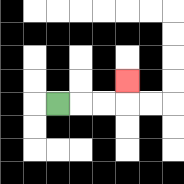{'start': '[2, 4]', 'end': '[5, 3]', 'path_directions': 'R,R,R,U', 'path_coordinates': '[[2, 4], [3, 4], [4, 4], [5, 4], [5, 3]]'}